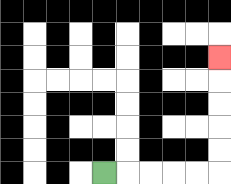{'start': '[4, 7]', 'end': '[9, 2]', 'path_directions': 'R,R,R,R,R,U,U,U,U,U', 'path_coordinates': '[[4, 7], [5, 7], [6, 7], [7, 7], [8, 7], [9, 7], [9, 6], [9, 5], [9, 4], [9, 3], [9, 2]]'}